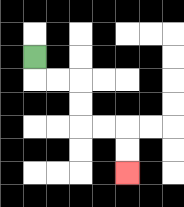{'start': '[1, 2]', 'end': '[5, 7]', 'path_directions': 'D,R,R,D,D,R,R,D,D', 'path_coordinates': '[[1, 2], [1, 3], [2, 3], [3, 3], [3, 4], [3, 5], [4, 5], [5, 5], [5, 6], [5, 7]]'}